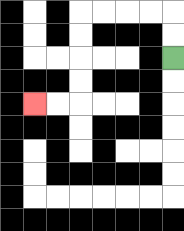{'start': '[7, 2]', 'end': '[1, 4]', 'path_directions': 'U,U,L,L,L,L,D,D,D,D,L,L', 'path_coordinates': '[[7, 2], [7, 1], [7, 0], [6, 0], [5, 0], [4, 0], [3, 0], [3, 1], [3, 2], [3, 3], [3, 4], [2, 4], [1, 4]]'}